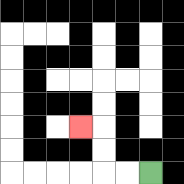{'start': '[6, 7]', 'end': '[3, 5]', 'path_directions': 'L,L,U,U,L', 'path_coordinates': '[[6, 7], [5, 7], [4, 7], [4, 6], [4, 5], [3, 5]]'}